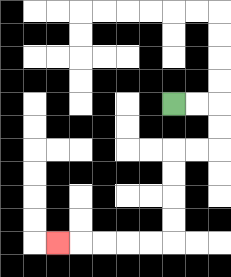{'start': '[7, 4]', 'end': '[2, 10]', 'path_directions': 'R,R,D,D,L,L,D,D,D,D,L,L,L,L,L', 'path_coordinates': '[[7, 4], [8, 4], [9, 4], [9, 5], [9, 6], [8, 6], [7, 6], [7, 7], [7, 8], [7, 9], [7, 10], [6, 10], [5, 10], [4, 10], [3, 10], [2, 10]]'}